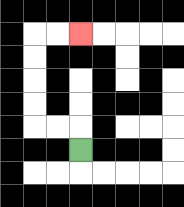{'start': '[3, 6]', 'end': '[3, 1]', 'path_directions': 'U,L,L,U,U,U,U,R,R', 'path_coordinates': '[[3, 6], [3, 5], [2, 5], [1, 5], [1, 4], [1, 3], [1, 2], [1, 1], [2, 1], [3, 1]]'}